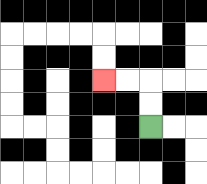{'start': '[6, 5]', 'end': '[4, 3]', 'path_directions': 'U,U,L,L', 'path_coordinates': '[[6, 5], [6, 4], [6, 3], [5, 3], [4, 3]]'}